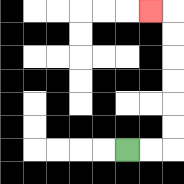{'start': '[5, 6]', 'end': '[6, 0]', 'path_directions': 'R,R,U,U,U,U,U,U,L', 'path_coordinates': '[[5, 6], [6, 6], [7, 6], [7, 5], [7, 4], [7, 3], [7, 2], [7, 1], [7, 0], [6, 0]]'}